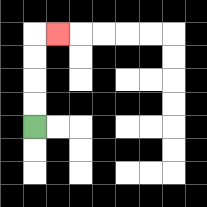{'start': '[1, 5]', 'end': '[2, 1]', 'path_directions': 'U,U,U,U,R', 'path_coordinates': '[[1, 5], [1, 4], [1, 3], [1, 2], [1, 1], [2, 1]]'}